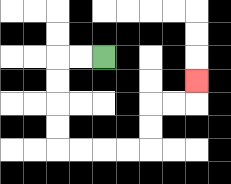{'start': '[4, 2]', 'end': '[8, 3]', 'path_directions': 'L,L,D,D,D,D,R,R,R,R,U,U,R,R,U', 'path_coordinates': '[[4, 2], [3, 2], [2, 2], [2, 3], [2, 4], [2, 5], [2, 6], [3, 6], [4, 6], [5, 6], [6, 6], [6, 5], [6, 4], [7, 4], [8, 4], [8, 3]]'}